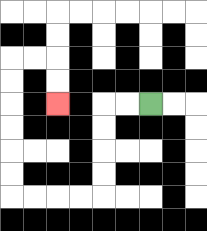{'start': '[6, 4]', 'end': '[2, 4]', 'path_directions': 'L,L,D,D,D,D,L,L,L,L,U,U,U,U,U,U,R,R,D,D', 'path_coordinates': '[[6, 4], [5, 4], [4, 4], [4, 5], [4, 6], [4, 7], [4, 8], [3, 8], [2, 8], [1, 8], [0, 8], [0, 7], [0, 6], [0, 5], [0, 4], [0, 3], [0, 2], [1, 2], [2, 2], [2, 3], [2, 4]]'}